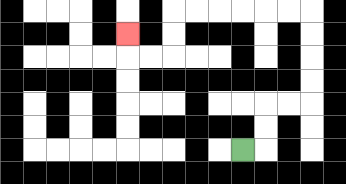{'start': '[10, 6]', 'end': '[5, 1]', 'path_directions': 'R,U,U,R,R,U,U,U,U,L,L,L,L,L,L,D,D,L,L,U', 'path_coordinates': '[[10, 6], [11, 6], [11, 5], [11, 4], [12, 4], [13, 4], [13, 3], [13, 2], [13, 1], [13, 0], [12, 0], [11, 0], [10, 0], [9, 0], [8, 0], [7, 0], [7, 1], [7, 2], [6, 2], [5, 2], [5, 1]]'}